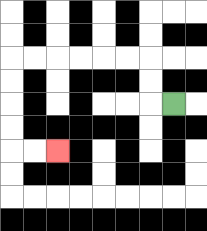{'start': '[7, 4]', 'end': '[2, 6]', 'path_directions': 'L,U,U,L,L,L,L,L,L,D,D,D,D,R,R', 'path_coordinates': '[[7, 4], [6, 4], [6, 3], [6, 2], [5, 2], [4, 2], [3, 2], [2, 2], [1, 2], [0, 2], [0, 3], [0, 4], [0, 5], [0, 6], [1, 6], [2, 6]]'}